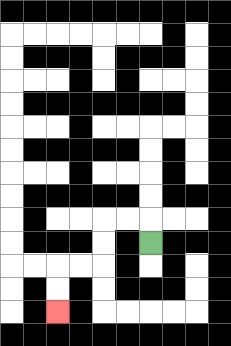{'start': '[6, 10]', 'end': '[2, 13]', 'path_directions': 'U,L,L,D,D,L,L,D,D', 'path_coordinates': '[[6, 10], [6, 9], [5, 9], [4, 9], [4, 10], [4, 11], [3, 11], [2, 11], [2, 12], [2, 13]]'}